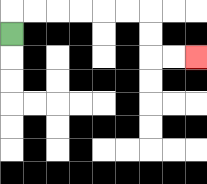{'start': '[0, 1]', 'end': '[8, 2]', 'path_directions': 'U,R,R,R,R,R,R,D,D,R,R', 'path_coordinates': '[[0, 1], [0, 0], [1, 0], [2, 0], [3, 0], [4, 0], [5, 0], [6, 0], [6, 1], [6, 2], [7, 2], [8, 2]]'}